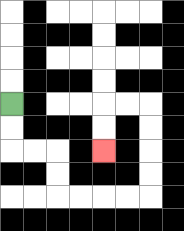{'start': '[0, 4]', 'end': '[4, 6]', 'path_directions': 'D,D,R,R,D,D,R,R,R,R,U,U,U,U,L,L,D,D', 'path_coordinates': '[[0, 4], [0, 5], [0, 6], [1, 6], [2, 6], [2, 7], [2, 8], [3, 8], [4, 8], [5, 8], [6, 8], [6, 7], [6, 6], [6, 5], [6, 4], [5, 4], [4, 4], [4, 5], [4, 6]]'}